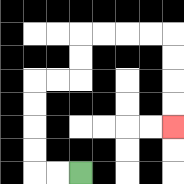{'start': '[3, 7]', 'end': '[7, 5]', 'path_directions': 'L,L,U,U,U,U,R,R,U,U,R,R,R,R,D,D,D,D', 'path_coordinates': '[[3, 7], [2, 7], [1, 7], [1, 6], [1, 5], [1, 4], [1, 3], [2, 3], [3, 3], [3, 2], [3, 1], [4, 1], [5, 1], [6, 1], [7, 1], [7, 2], [7, 3], [7, 4], [7, 5]]'}